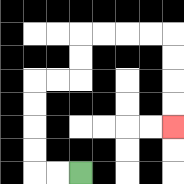{'start': '[3, 7]', 'end': '[7, 5]', 'path_directions': 'L,L,U,U,U,U,R,R,U,U,R,R,R,R,D,D,D,D', 'path_coordinates': '[[3, 7], [2, 7], [1, 7], [1, 6], [1, 5], [1, 4], [1, 3], [2, 3], [3, 3], [3, 2], [3, 1], [4, 1], [5, 1], [6, 1], [7, 1], [7, 2], [7, 3], [7, 4], [7, 5]]'}